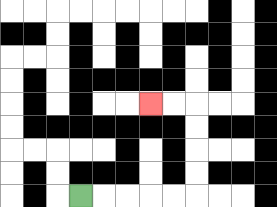{'start': '[3, 8]', 'end': '[6, 4]', 'path_directions': 'R,R,R,R,R,U,U,U,U,L,L', 'path_coordinates': '[[3, 8], [4, 8], [5, 8], [6, 8], [7, 8], [8, 8], [8, 7], [8, 6], [8, 5], [8, 4], [7, 4], [6, 4]]'}